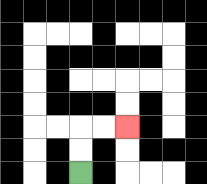{'start': '[3, 7]', 'end': '[5, 5]', 'path_directions': 'U,U,R,R', 'path_coordinates': '[[3, 7], [3, 6], [3, 5], [4, 5], [5, 5]]'}